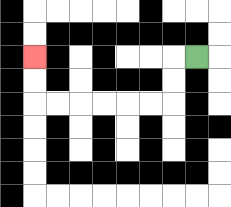{'start': '[8, 2]', 'end': '[1, 2]', 'path_directions': 'L,D,D,L,L,L,L,L,L,U,U', 'path_coordinates': '[[8, 2], [7, 2], [7, 3], [7, 4], [6, 4], [5, 4], [4, 4], [3, 4], [2, 4], [1, 4], [1, 3], [1, 2]]'}